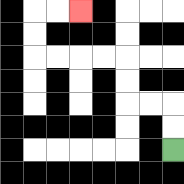{'start': '[7, 6]', 'end': '[3, 0]', 'path_directions': 'U,U,L,L,U,U,L,L,L,L,U,U,R,R', 'path_coordinates': '[[7, 6], [7, 5], [7, 4], [6, 4], [5, 4], [5, 3], [5, 2], [4, 2], [3, 2], [2, 2], [1, 2], [1, 1], [1, 0], [2, 0], [3, 0]]'}